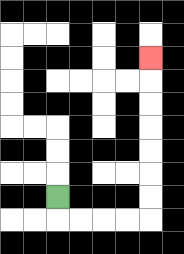{'start': '[2, 8]', 'end': '[6, 2]', 'path_directions': 'D,R,R,R,R,U,U,U,U,U,U,U', 'path_coordinates': '[[2, 8], [2, 9], [3, 9], [4, 9], [5, 9], [6, 9], [6, 8], [6, 7], [6, 6], [6, 5], [6, 4], [6, 3], [6, 2]]'}